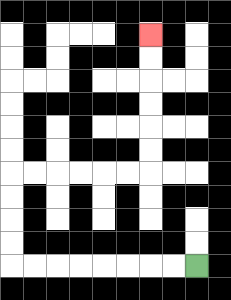{'start': '[8, 11]', 'end': '[6, 1]', 'path_directions': 'L,L,L,L,L,L,L,L,U,U,U,U,R,R,R,R,R,R,U,U,U,U,U,U', 'path_coordinates': '[[8, 11], [7, 11], [6, 11], [5, 11], [4, 11], [3, 11], [2, 11], [1, 11], [0, 11], [0, 10], [0, 9], [0, 8], [0, 7], [1, 7], [2, 7], [3, 7], [4, 7], [5, 7], [6, 7], [6, 6], [6, 5], [6, 4], [6, 3], [6, 2], [6, 1]]'}